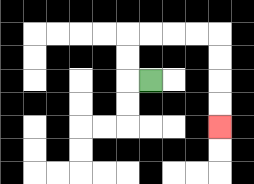{'start': '[6, 3]', 'end': '[9, 5]', 'path_directions': 'L,U,U,R,R,R,R,D,D,D,D', 'path_coordinates': '[[6, 3], [5, 3], [5, 2], [5, 1], [6, 1], [7, 1], [8, 1], [9, 1], [9, 2], [9, 3], [9, 4], [9, 5]]'}